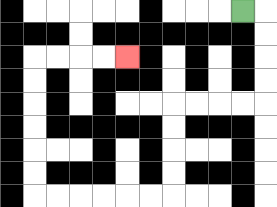{'start': '[10, 0]', 'end': '[5, 2]', 'path_directions': 'R,D,D,D,D,L,L,L,L,D,D,D,D,L,L,L,L,L,L,U,U,U,U,U,U,R,R,R,R', 'path_coordinates': '[[10, 0], [11, 0], [11, 1], [11, 2], [11, 3], [11, 4], [10, 4], [9, 4], [8, 4], [7, 4], [7, 5], [7, 6], [7, 7], [7, 8], [6, 8], [5, 8], [4, 8], [3, 8], [2, 8], [1, 8], [1, 7], [1, 6], [1, 5], [1, 4], [1, 3], [1, 2], [2, 2], [3, 2], [4, 2], [5, 2]]'}